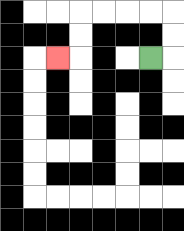{'start': '[6, 2]', 'end': '[2, 2]', 'path_directions': 'R,U,U,L,L,L,L,D,D,L', 'path_coordinates': '[[6, 2], [7, 2], [7, 1], [7, 0], [6, 0], [5, 0], [4, 0], [3, 0], [3, 1], [3, 2], [2, 2]]'}